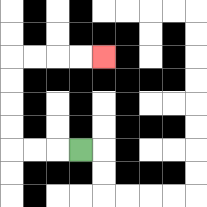{'start': '[3, 6]', 'end': '[4, 2]', 'path_directions': 'L,L,L,U,U,U,U,R,R,R,R', 'path_coordinates': '[[3, 6], [2, 6], [1, 6], [0, 6], [0, 5], [0, 4], [0, 3], [0, 2], [1, 2], [2, 2], [3, 2], [4, 2]]'}